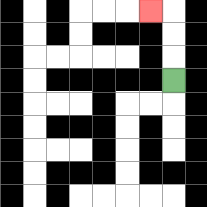{'start': '[7, 3]', 'end': '[6, 0]', 'path_directions': 'U,U,U,L', 'path_coordinates': '[[7, 3], [7, 2], [7, 1], [7, 0], [6, 0]]'}